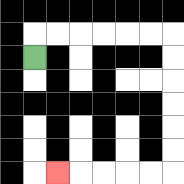{'start': '[1, 2]', 'end': '[2, 7]', 'path_directions': 'U,R,R,R,R,R,R,D,D,D,D,D,D,L,L,L,L,L', 'path_coordinates': '[[1, 2], [1, 1], [2, 1], [3, 1], [4, 1], [5, 1], [6, 1], [7, 1], [7, 2], [7, 3], [7, 4], [7, 5], [7, 6], [7, 7], [6, 7], [5, 7], [4, 7], [3, 7], [2, 7]]'}